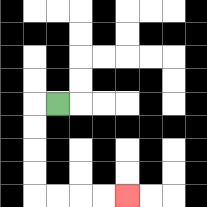{'start': '[2, 4]', 'end': '[5, 8]', 'path_directions': 'L,D,D,D,D,R,R,R,R', 'path_coordinates': '[[2, 4], [1, 4], [1, 5], [1, 6], [1, 7], [1, 8], [2, 8], [3, 8], [4, 8], [5, 8]]'}